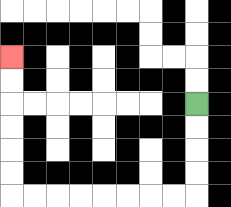{'start': '[8, 4]', 'end': '[0, 2]', 'path_directions': 'D,D,D,D,L,L,L,L,L,L,L,L,U,U,U,U,U,U', 'path_coordinates': '[[8, 4], [8, 5], [8, 6], [8, 7], [8, 8], [7, 8], [6, 8], [5, 8], [4, 8], [3, 8], [2, 8], [1, 8], [0, 8], [0, 7], [0, 6], [0, 5], [0, 4], [0, 3], [0, 2]]'}